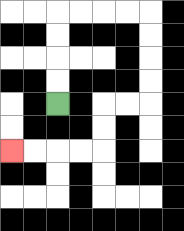{'start': '[2, 4]', 'end': '[0, 6]', 'path_directions': 'U,U,U,U,R,R,R,R,D,D,D,D,L,L,D,D,L,L,L,L', 'path_coordinates': '[[2, 4], [2, 3], [2, 2], [2, 1], [2, 0], [3, 0], [4, 0], [5, 0], [6, 0], [6, 1], [6, 2], [6, 3], [6, 4], [5, 4], [4, 4], [4, 5], [4, 6], [3, 6], [2, 6], [1, 6], [0, 6]]'}